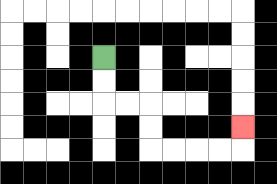{'start': '[4, 2]', 'end': '[10, 5]', 'path_directions': 'D,D,R,R,D,D,R,R,R,R,U', 'path_coordinates': '[[4, 2], [4, 3], [4, 4], [5, 4], [6, 4], [6, 5], [6, 6], [7, 6], [8, 6], [9, 6], [10, 6], [10, 5]]'}